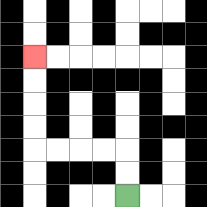{'start': '[5, 8]', 'end': '[1, 2]', 'path_directions': 'U,U,L,L,L,L,U,U,U,U', 'path_coordinates': '[[5, 8], [5, 7], [5, 6], [4, 6], [3, 6], [2, 6], [1, 6], [1, 5], [1, 4], [1, 3], [1, 2]]'}